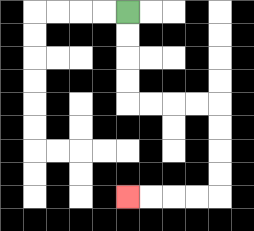{'start': '[5, 0]', 'end': '[5, 8]', 'path_directions': 'D,D,D,D,R,R,R,R,D,D,D,D,L,L,L,L', 'path_coordinates': '[[5, 0], [5, 1], [5, 2], [5, 3], [5, 4], [6, 4], [7, 4], [8, 4], [9, 4], [9, 5], [9, 6], [9, 7], [9, 8], [8, 8], [7, 8], [6, 8], [5, 8]]'}